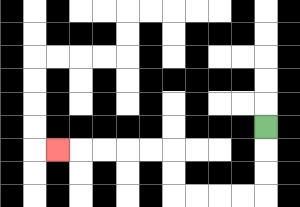{'start': '[11, 5]', 'end': '[2, 6]', 'path_directions': 'D,D,D,L,L,L,L,U,U,L,L,L,L,L', 'path_coordinates': '[[11, 5], [11, 6], [11, 7], [11, 8], [10, 8], [9, 8], [8, 8], [7, 8], [7, 7], [7, 6], [6, 6], [5, 6], [4, 6], [3, 6], [2, 6]]'}